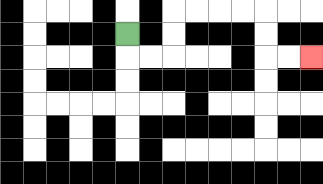{'start': '[5, 1]', 'end': '[13, 2]', 'path_directions': 'D,R,R,U,U,R,R,R,R,D,D,R,R', 'path_coordinates': '[[5, 1], [5, 2], [6, 2], [7, 2], [7, 1], [7, 0], [8, 0], [9, 0], [10, 0], [11, 0], [11, 1], [11, 2], [12, 2], [13, 2]]'}